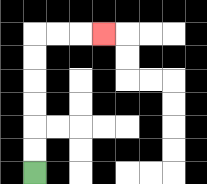{'start': '[1, 7]', 'end': '[4, 1]', 'path_directions': 'U,U,U,U,U,U,R,R,R', 'path_coordinates': '[[1, 7], [1, 6], [1, 5], [1, 4], [1, 3], [1, 2], [1, 1], [2, 1], [3, 1], [4, 1]]'}